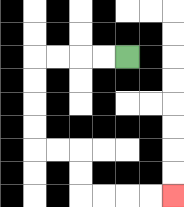{'start': '[5, 2]', 'end': '[7, 8]', 'path_directions': 'L,L,L,L,D,D,D,D,R,R,D,D,R,R,R,R', 'path_coordinates': '[[5, 2], [4, 2], [3, 2], [2, 2], [1, 2], [1, 3], [1, 4], [1, 5], [1, 6], [2, 6], [3, 6], [3, 7], [3, 8], [4, 8], [5, 8], [6, 8], [7, 8]]'}